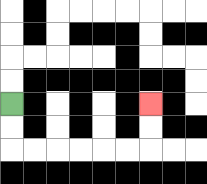{'start': '[0, 4]', 'end': '[6, 4]', 'path_directions': 'D,D,R,R,R,R,R,R,U,U', 'path_coordinates': '[[0, 4], [0, 5], [0, 6], [1, 6], [2, 6], [3, 6], [4, 6], [5, 6], [6, 6], [6, 5], [6, 4]]'}